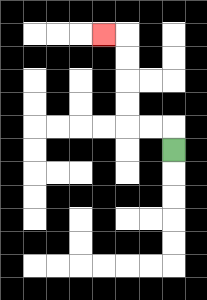{'start': '[7, 6]', 'end': '[4, 1]', 'path_directions': 'U,L,L,U,U,U,U,L', 'path_coordinates': '[[7, 6], [7, 5], [6, 5], [5, 5], [5, 4], [5, 3], [5, 2], [5, 1], [4, 1]]'}